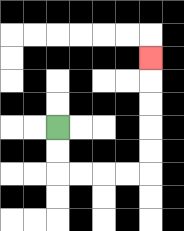{'start': '[2, 5]', 'end': '[6, 2]', 'path_directions': 'D,D,R,R,R,R,U,U,U,U,U', 'path_coordinates': '[[2, 5], [2, 6], [2, 7], [3, 7], [4, 7], [5, 7], [6, 7], [6, 6], [6, 5], [6, 4], [6, 3], [6, 2]]'}